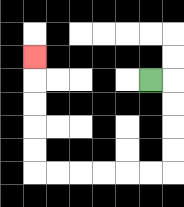{'start': '[6, 3]', 'end': '[1, 2]', 'path_directions': 'R,D,D,D,D,L,L,L,L,L,L,U,U,U,U,U', 'path_coordinates': '[[6, 3], [7, 3], [7, 4], [7, 5], [7, 6], [7, 7], [6, 7], [5, 7], [4, 7], [3, 7], [2, 7], [1, 7], [1, 6], [1, 5], [1, 4], [1, 3], [1, 2]]'}